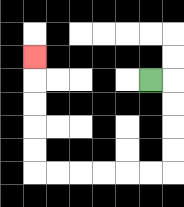{'start': '[6, 3]', 'end': '[1, 2]', 'path_directions': 'R,D,D,D,D,L,L,L,L,L,L,U,U,U,U,U', 'path_coordinates': '[[6, 3], [7, 3], [7, 4], [7, 5], [7, 6], [7, 7], [6, 7], [5, 7], [4, 7], [3, 7], [2, 7], [1, 7], [1, 6], [1, 5], [1, 4], [1, 3], [1, 2]]'}